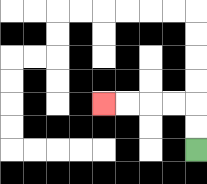{'start': '[8, 6]', 'end': '[4, 4]', 'path_directions': 'U,U,L,L,L,L', 'path_coordinates': '[[8, 6], [8, 5], [8, 4], [7, 4], [6, 4], [5, 4], [4, 4]]'}